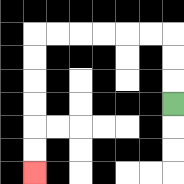{'start': '[7, 4]', 'end': '[1, 7]', 'path_directions': 'U,U,U,L,L,L,L,L,L,D,D,D,D,D,D', 'path_coordinates': '[[7, 4], [7, 3], [7, 2], [7, 1], [6, 1], [5, 1], [4, 1], [3, 1], [2, 1], [1, 1], [1, 2], [1, 3], [1, 4], [1, 5], [1, 6], [1, 7]]'}